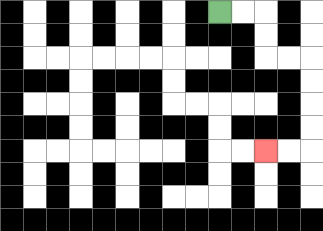{'start': '[9, 0]', 'end': '[11, 6]', 'path_directions': 'R,R,D,D,R,R,D,D,D,D,L,L', 'path_coordinates': '[[9, 0], [10, 0], [11, 0], [11, 1], [11, 2], [12, 2], [13, 2], [13, 3], [13, 4], [13, 5], [13, 6], [12, 6], [11, 6]]'}